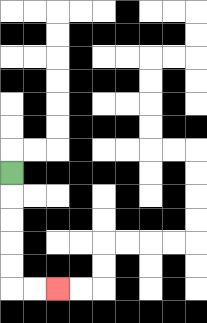{'start': '[0, 7]', 'end': '[2, 12]', 'path_directions': 'D,D,D,D,D,R,R', 'path_coordinates': '[[0, 7], [0, 8], [0, 9], [0, 10], [0, 11], [0, 12], [1, 12], [2, 12]]'}